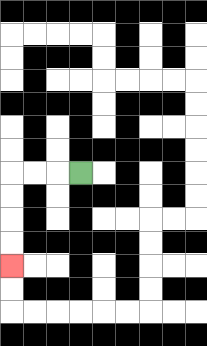{'start': '[3, 7]', 'end': '[0, 11]', 'path_directions': 'L,L,L,D,D,D,D', 'path_coordinates': '[[3, 7], [2, 7], [1, 7], [0, 7], [0, 8], [0, 9], [0, 10], [0, 11]]'}